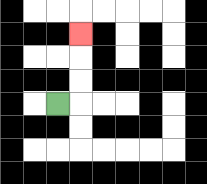{'start': '[2, 4]', 'end': '[3, 1]', 'path_directions': 'R,U,U,U', 'path_coordinates': '[[2, 4], [3, 4], [3, 3], [3, 2], [3, 1]]'}